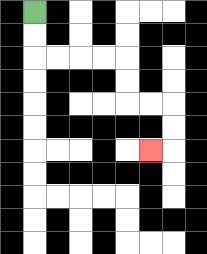{'start': '[1, 0]', 'end': '[6, 6]', 'path_directions': 'D,D,R,R,R,R,D,D,R,R,D,D,L', 'path_coordinates': '[[1, 0], [1, 1], [1, 2], [2, 2], [3, 2], [4, 2], [5, 2], [5, 3], [5, 4], [6, 4], [7, 4], [7, 5], [7, 6], [6, 6]]'}